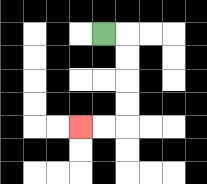{'start': '[4, 1]', 'end': '[3, 5]', 'path_directions': 'R,D,D,D,D,L,L', 'path_coordinates': '[[4, 1], [5, 1], [5, 2], [5, 3], [5, 4], [5, 5], [4, 5], [3, 5]]'}